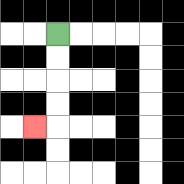{'start': '[2, 1]', 'end': '[1, 5]', 'path_directions': 'D,D,D,D,L', 'path_coordinates': '[[2, 1], [2, 2], [2, 3], [2, 4], [2, 5], [1, 5]]'}